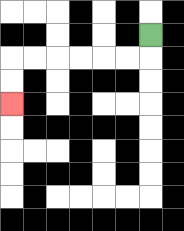{'start': '[6, 1]', 'end': '[0, 4]', 'path_directions': 'D,L,L,L,L,L,L,D,D', 'path_coordinates': '[[6, 1], [6, 2], [5, 2], [4, 2], [3, 2], [2, 2], [1, 2], [0, 2], [0, 3], [0, 4]]'}